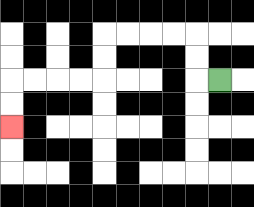{'start': '[9, 3]', 'end': '[0, 5]', 'path_directions': 'L,U,U,L,L,L,L,D,D,L,L,L,L,D,D', 'path_coordinates': '[[9, 3], [8, 3], [8, 2], [8, 1], [7, 1], [6, 1], [5, 1], [4, 1], [4, 2], [4, 3], [3, 3], [2, 3], [1, 3], [0, 3], [0, 4], [0, 5]]'}